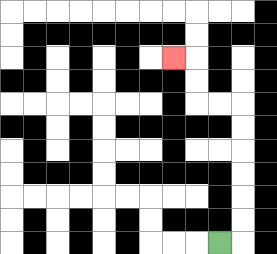{'start': '[9, 10]', 'end': '[7, 2]', 'path_directions': 'R,U,U,U,U,U,U,L,L,U,U,L', 'path_coordinates': '[[9, 10], [10, 10], [10, 9], [10, 8], [10, 7], [10, 6], [10, 5], [10, 4], [9, 4], [8, 4], [8, 3], [8, 2], [7, 2]]'}